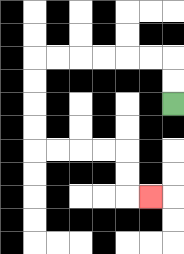{'start': '[7, 4]', 'end': '[6, 8]', 'path_directions': 'U,U,L,L,L,L,L,L,D,D,D,D,R,R,R,R,D,D,R', 'path_coordinates': '[[7, 4], [7, 3], [7, 2], [6, 2], [5, 2], [4, 2], [3, 2], [2, 2], [1, 2], [1, 3], [1, 4], [1, 5], [1, 6], [2, 6], [3, 6], [4, 6], [5, 6], [5, 7], [5, 8], [6, 8]]'}